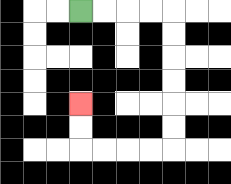{'start': '[3, 0]', 'end': '[3, 4]', 'path_directions': 'R,R,R,R,D,D,D,D,D,D,L,L,L,L,U,U', 'path_coordinates': '[[3, 0], [4, 0], [5, 0], [6, 0], [7, 0], [7, 1], [7, 2], [7, 3], [7, 4], [7, 5], [7, 6], [6, 6], [5, 6], [4, 6], [3, 6], [3, 5], [3, 4]]'}